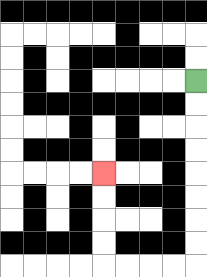{'start': '[8, 3]', 'end': '[4, 7]', 'path_directions': 'D,D,D,D,D,D,D,D,L,L,L,L,U,U,U,U', 'path_coordinates': '[[8, 3], [8, 4], [8, 5], [8, 6], [8, 7], [8, 8], [8, 9], [8, 10], [8, 11], [7, 11], [6, 11], [5, 11], [4, 11], [4, 10], [4, 9], [4, 8], [4, 7]]'}